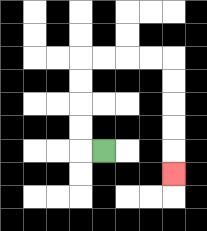{'start': '[4, 6]', 'end': '[7, 7]', 'path_directions': 'L,U,U,U,U,R,R,R,R,D,D,D,D,D', 'path_coordinates': '[[4, 6], [3, 6], [3, 5], [3, 4], [3, 3], [3, 2], [4, 2], [5, 2], [6, 2], [7, 2], [7, 3], [7, 4], [7, 5], [7, 6], [7, 7]]'}